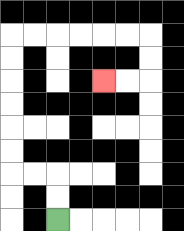{'start': '[2, 9]', 'end': '[4, 3]', 'path_directions': 'U,U,L,L,U,U,U,U,U,U,R,R,R,R,R,R,D,D,L,L', 'path_coordinates': '[[2, 9], [2, 8], [2, 7], [1, 7], [0, 7], [0, 6], [0, 5], [0, 4], [0, 3], [0, 2], [0, 1], [1, 1], [2, 1], [3, 1], [4, 1], [5, 1], [6, 1], [6, 2], [6, 3], [5, 3], [4, 3]]'}